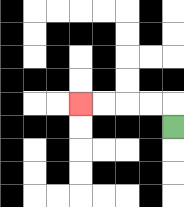{'start': '[7, 5]', 'end': '[3, 4]', 'path_directions': 'U,L,L,L,L', 'path_coordinates': '[[7, 5], [7, 4], [6, 4], [5, 4], [4, 4], [3, 4]]'}